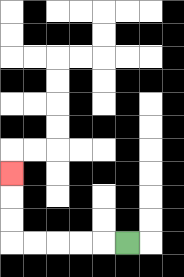{'start': '[5, 10]', 'end': '[0, 7]', 'path_directions': 'L,L,L,L,L,U,U,U', 'path_coordinates': '[[5, 10], [4, 10], [3, 10], [2, 10], [1, 10], [0, 10], [0, 9], [0, 8], [0, 7]]'}